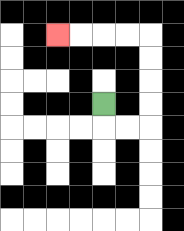{'start': '[4, 4]', 'end': '[2, 1]', 'path_directions': 'D,R,R,U,U,U,U,L,L,L,L', 'path_coordinates': '[[4, 4], [4, 5], [5, 5], [6, 5], [6, 4], [6, 3], [6, 2], [6, 1], [5, 1], [4, 1], [3, 1], [2, 1]]'}